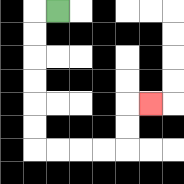{'start': '[2, 0]', 'end': '[6, 4]', 'path_directions': 'L,D,D,D,D,D,D,R,R,R,R,U,U,R', 'path_coordinates': '[[2, 0], [1, 0], [1, 1], [1, 2], [1, 3], [1, 4], [1, 5], [1, 6], [2, 6], [3, 6], [4, 6], [5, 6], [5, 5], [5, 4], [6, 4]]'}